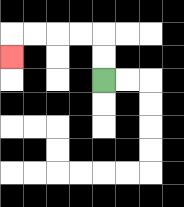{'start': '[4, 3]', 'end': '[0, 2]', 'path_directions': 'U,U,L,L,L,L,D', 'path_coordinates': '[[4, 3], [4, 2], [4, 1], [3, 1], [2, 1], [1, 1], [0, 1], [0, 2]]'}